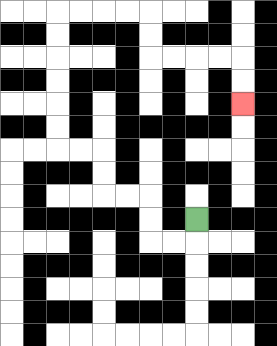{'start': '[8, 9]', 'end': '[10, 4]', 'path_directions': 'D,L,L,U,U,L,L,U,U,L,L,U,U,U,U,U,U,R,R,R,R,D,D,R,R,R,R,D,D', 'path_coordinates': '[[8, 9], [8, 10], [7, 10], [6, 10], [6, 9], [6, 8], [5, 8], [4, 8], [4, 7], [4, 6], [3, 6], [2, 6], [2, 5], [2, 4], [2, 3], [2, 2], [2, 1], [2, 0], [3, 0], [4, 0], [5, 0], [6, 0], [6, 1], [6, 2], [7, 2], [8, 2], [9, 2], [10, 2], [10, 3], [10, 4]]'}